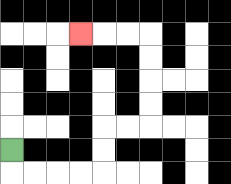{'start': '[0, 6]', 'end': '[3, 1]', 'path_directions': 'D,R,R,R,R,U,U,R,R,U,U,U,U,L,L,L', 'path_coordinates': '[[0, 6], [0, 7], [1, 7], [2, 7], [3, 7], [4, 7], [4, 6], [4, 5], [5, 5], [6, 5], [6, 4], [6, 3], [6, 2], [6, 1], [5, 1], [4, 1], [3, 1]]'}